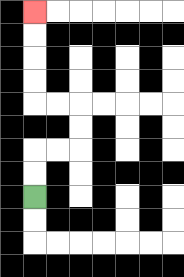{'start': '[1, 8]', 'end': '[1, 0]', 'path_directions': 'U,U,R,R,U,U,L,L,U,U,U,U', 'path_coordinates': '[[1, 8], [1, 7], [1, 6], [2, 6], [3, 6], [3, 5], [3, 4], [2, 4], [1, 4], [1, 3], [1, 2], [1, 1], [1, 0]]'}